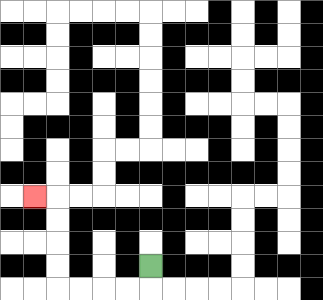{'start': '[6, 11]', 'end': '[1, 8]', 'path_directions': 'D,L,L,L,L,U,U,U,U,L', 'path_coordinates': '[[6, 11], [6, 12], [5, 12], [4, 12], [3, 12], [2, 12], [2, 11], [2, 10], [2, 9], [2, 8], [1, 8]]'}